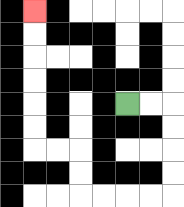{'start': '[5, 4]', 'end': '[1, 0]', 'path_directions': 'R,R,D,D,D,D,L,L,L,L,U,U,L,L,U,U,U,U,U,U', 'path_coordinates': '[[5, 4], [6, 4], [7, 4], [7, 5], [7, 6], [7, 7], [7, 8], [6, 8], [5, 8], [4, 8], [3, 8], [3, 7], [3, 6], [2, 6], [1, 6], [1, 5], [1, 4], [1, 3], [1, 2], [1, 1], [1, 0]]'}